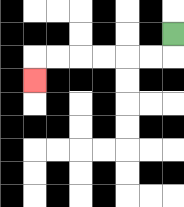{'start': '[7, 1]', 'end': '[1, 3]', 'path_directions': 'D,L,L,L,L,L,L,D', 'path_coordinates': '[[7, 1], [7, 2], [6, 2], [5, 2], [4, 2], [3, 2], [2, 2], [1, 2], [1, 3]]'}